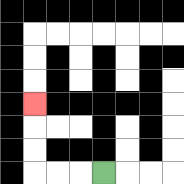{'start': '[4, 7]', 'end': '[1, 4]', 'path_directions': 'L,L,L,U,U,U', 'path_coordinates': '[[4, 7], [3, 7], [2, 7], [1, 7], [1, 6], [1, 5], [1, 4]]'}